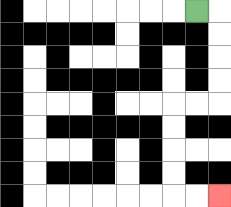{'start': '[8, 0]', 'end': '[9, 8]', 'path_directions': 'R,D,D,D,D,L,L,D,D,D,D,R,R', 'path_coordinates': '[[8, 0], [9, 0], [9, 1], [9, 2], [9, 3], [9, 4], [8, 4], [7, 4], [7, 5], [7, 6], [7, 7], [7, 8], [8, 8], [9, 8]]'}